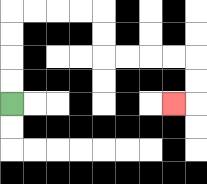{'start': '[0, 4]', 'end': '[7, 4]', 'path_directions': 'U,U,U,U,R,R,R,R,D,D,R,R,R,R,D,D,L', 'path_coordinates': '[[0, 4], [0, 3], [0, 2], [0, 1], [0, 0], [1, 0], [2, 0], [3, 0], [4, 0], [4, 1], [4, 2], [5, 2], [6, 2], [7, 2], [8, 2], [8, 3], [8, 4], [7, 4]]'}